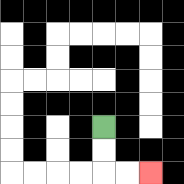{'start': '[4, 5]', 'end': '[6, 7]', 'path_directions': 'D,D,R,R', 'path_coordinates': '[[4, 5], [4, 6], [4, 7], [5, 7], [6, 7]]'}